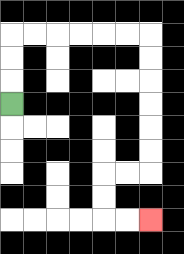{'start': '[0, 4]', 'end': '[6, 9]', 'path_directions': 'U,U,U,R,R,R,R,R,R,D,D,D,D,D,D,L,L,D,D,R,R', 'path_coordinates': '[[0, 4], [0, 3], [0, 2], [0, 1], [1, 1], [2, 1], [3, 1], [4, 1], [5, 1], [6, 1], [6, 2], [6, 3], [6, 4], [6, 5], [6, 6], [6, 7], [5, 7], [4, 7], [4, 8], [4, 9], [5, 9], [6, 9]]'}